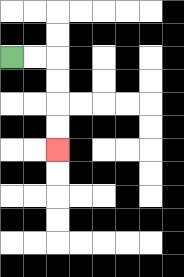{'start': '[0, 2]', 'end': '[2, 6]', 'path_directions': 'R,R,D,D,D,D', 'path_coordinates': '[[0, 2], [1, 2], [2, 2], [2, 3], [2, 4], [2, 5], [2, 6]]'}